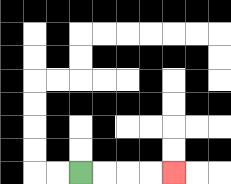{'start': '[3, 7]', 'end': '[7, 7]', 'path_directions': 'R,R,R,R', 'path_coordinates': '[[3, 7], [4, 7], [5, 7], [6, 7], [7, 7]]'}